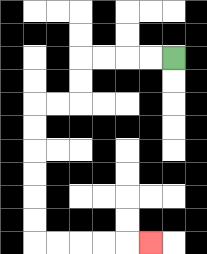{'start': '[7, 2]', 'end': '[6, 10]', 'path_directions': 'L,L,L,L,D,D,L,L,D,D,D,D,D,D,R,R,R,R,R', 'path_coordinates': '[[7, 2], [6, 2], [5, 2], [4, 2], [3, 2], [3, 3], [3, 4], [2, 4], [1, 4], [1, 5], [1, 6], [1, 7], [1, 8], [1, 9], [1, 10], [2, 10], [3, 10], [4, 10], [5, 10], [6, 10]]'}